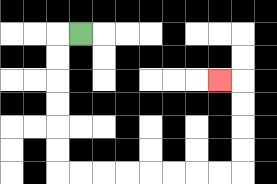{'start': '[3, 1]', 'end': '[9, 3]', 'path_directions': 'L,D,D,D,D,D,D,R,R,R,R,R,R,R,R,U,U,U,U,L', 'path_coordinates': '[[3, 1], [2, 1], [2, 2], [2, 3], [2, 4], [2, 5], [2, 6], [2, 7], [3, 7], [4, 7], [5, 7], [6, 7], [7, 7], [8, 7], [9, 7], [10, 7], [10, 6], [10, 5], [10, 4], [10, 3], [9, 3]]'}